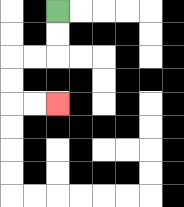{'start': '[2, 0]', 'end': '[2, 4]', 'path_directions': 'D,D,L,L,D,D,R,R', 'path_coordinates': '[[2, 0], [2, 1], [2, 2], [1, 2], [0, 2], [0, 3], [0, 4], [1, 4], [2, 4]]'}